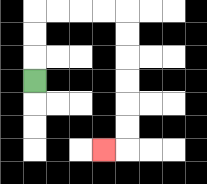{'start': '[1, 3]', 'end': '[4, 6]', 'path_directions': 'U,U,U,R,R,R,R,D,D,D,D,D,D,L', 'path_coordinates': '[[1, 3], [1, 2], [1, 1], [1, 0], [2, 0], [3, 0], [4, 0], [5, 0], [5, 1], [5, 2], [5, 3], [5, 4], [5, 5], [5, 6], [4, 6]]'}